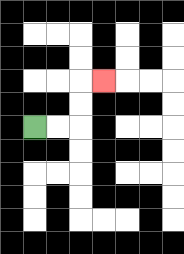{'start': '[1, 5]', 'end': '[4, 3]', 'path_directions': 'R,R,U,U,R', 'path_coordinates': '[[1, 5], [2, 5], [3, 5], [3, 4], [3, 3], [4, 3]]'}